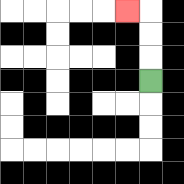{'start': '[6, 3]', 'end': '[5, 0]', 'path_directions': 'U,U,U,L', 'path_coordinates': '[[6, 3], [6, 2], [6, 1], [6, 0], [5, 0]]'}